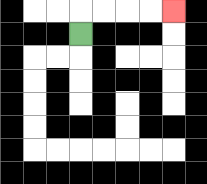{'start': '[3, 1]', 'end': '[7, 0]', 'path_directions': 'U,R,R,R,R', 'path_coordinates': '[[3, 1], [3, 0], [4, 0], [5, 0], [6, 0], [7, 0]]'}